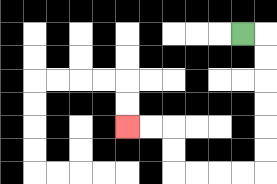{'start': '[10, 1]', 'end': '[5, 5]', 'path_directions': 'R,D,D,D,D,D,D,L,L,L,L,U,U,L,L', 'path_coordinates': '[[10, 1], [11, 1], [11, 2], [11, 3], [11, 4], [11, 5], [11, 6], [11, 7], [10, 7], [9, 7], [8, 7], [7, 7], [7, 6], [7, 5], [6, 5], [5, 5]]'}